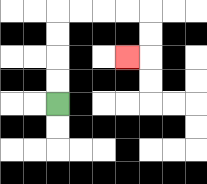{'start': '[2, 4]', 'end': '[5, 2]', 'path_directions': 'U,U,U,U,R,R,R,R,D,D,L', 'path_coordinates': '[[2, 4], [2, 3], [2, 2], [2, 1], [2, 0], [3, 0], [4, 0], [5, 0], [6, 0], [6, 1], [6, 2], [5, 2]]'}